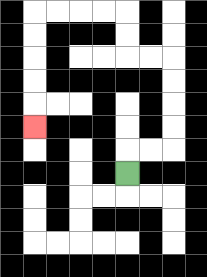{'start': '[5, 7]', 'end': '[1, 5]', 'path_directions': 'U,R,R,U,U,U,U,L,L,U,U,L,L,L,L,D,D,D,D,D', 'path_coordinates': '[[5, 7], [5, 6], [6, 6], [7, 6], [7, 5], [7, 4], [7, 3], [7, 2], [6, 2], [5, 2], [5, 1], [5, 0], [4, 0], [3, 0], [2, 0], [1, 0], [1, 1], [1, 2], [1, 3], [1, 4], [1, 5]]'}